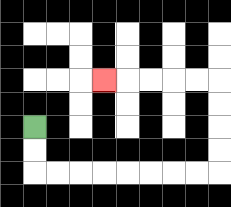{'start': '[1, 5]', 'end': '[4, 3]', 'path_directions': 'D,D,R,R,R,R,R,R,R,R,U,U,U,U,L,L,L,L,L', 'path_coordinates': '[[1, 5], [1, 6], [1, 7], [2, 7], [3, 7], [4, 7], [5, 7], [6, 7], [7, 7], [8, 7], [9, 7], [9, 6], [9, 5], [9, 4], [9, 3], [8, 3], [7, 3], [6, 3], [5, 3], [4, 3]]'}